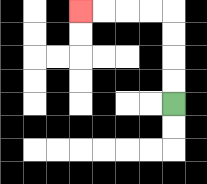{'start': '[7, 4]', 'end': '[3, 0]', 'path_directions': 'U,U,U,U,L,L,L,L', 'path_coordinates': '[[7, 4], [7, 3], [7, 2], [7, 1], [7, 0], [6, 0], [5, 0], [4, 0], [3, 0]]'}